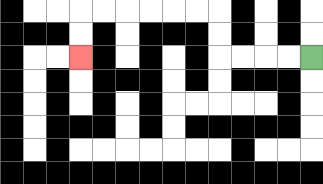{'start': '[13, 2]', 'end': '[3, 2]', 'path_directions': 'L,L,L,L,U,U,L,L,L,L,L,L,D,D', 'path_coordinates': '[[13, 2], [12, 2], [11, 2], [10, 2], [9, 2], [9, 1], [9, 0], [8, 0], [7, 0], [6, 0], [5, 0], [4, 0], [3, 0], [3, 1], [3, 2]]'}